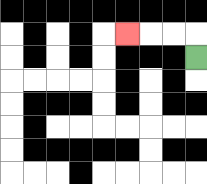{'start': '[8, 2]', 'end': '[5, 1]', 'path_directions': 'U,L,L,L', 'path_coordinates': '[[8, 2], [8, 1], [7, 1], [6, 1], [5, 1]]'}